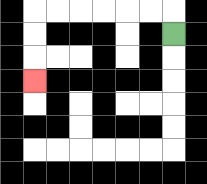{'start': '[7, 1]', 'end': '[1, 3]', 'path_directions': 'U,L,L,L,L,L,L,D,D,D', 'path_coordinates': '[[7, 1], [7, 0], [6, 0], [5, 0], [4, 0], [3, 0], [2, 0], [1, 0], [1, 1], [1, 2], [1, 3]]'}